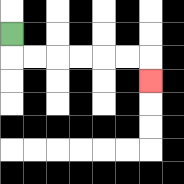{'start': '[0, 1]', 'end': '[6, 3]', 'path_directions': 'D,R,R,R,R,R,R,D', 'path_coordinates': '[[0, 1], [0, 2], [1, 2], [2, 2], [3, 2], [4, 2], [5, 2], [6, 2], [6, 3]]'}